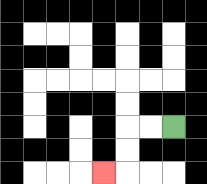{'start': '[7, 5]', 'end': '[4, 7]', 'path_directions': 'L,L,D,D,L', 'path_coordinates': '[[7, 5], [6, 5], [5, 5], [5, 6], [5, 7], [4, 7]]'}